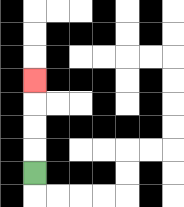{'start': '[1, 7]', 'end': '[1, 3]', 'path_directions': 'U,U,U,U', 'path_coordinates': '[[1, 7], [1, 6], [1, 5], [1, 4], [1, 3]]'}